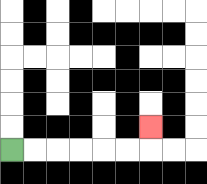{'start': '[0, 6]', 'end': '[6, 5]', 'path_directions': 'R,R,R,R,R,R,U', 'path_coordinates': '[[0, 6], [1, 6], [2, 6], [3, 6], [4, 6], [5, 6], [6, 6], [6, 5]]'}